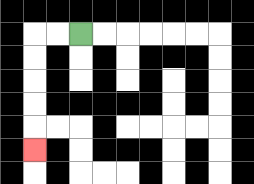{'start': '[3, 1]', 'end': '[1, 6]', 'path_directions': 'L,L,D,D,D,D,D', 'path_coordinates': '[[3, 1], [2, 1], [1, 1], [1, 2], [1, 3], [1, 4], [1, 5], [1, 6]]'}